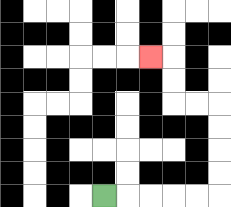{'start': '[4, 8]', 'end': '[6, 2]', 'path_directions': 'R,R,R,R,R,U,U,U,U,L,L,U,U,L', 'path_coordinates': '[[4, 8], [5, 8], [6, 8], [7, 8], [8, 8], [9, 8], [9, 7], [9, 6], [9, 5], [9, 4], [8, 4], [7, 4], [7, 3], [7, 2], [6, 2]]'}